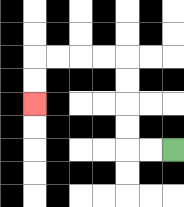{'start': '[7, 6]', 'end': '[1, 4]', 'path_directions': 'L,L,U,U,U,U,L,L,L,L,D,D', 'path_coordinates': '[[7, 6], [6, 6], [5, 6], [5, 5], [5, 4], [5, 3], [5, 2], [4, 2], [3, 2], [2, 2], [1, 2], [1, 3], [1, 4]]'}